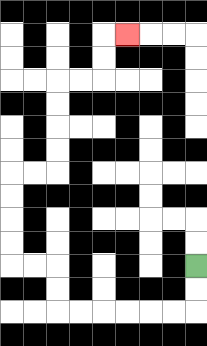{'start': '[8, 11]', 'end': '[5, 1]', 'path_directions': 'D,D,L,L,L,L,L,L,U,U,L,L,U,U,U,U,R,R,U,U,U,U,R,R,U,U,R', 'path_coordinates': '[[8, 11], [8, 12], [8, 13], [7, 13], [6, 13], [5, 13], [4, 13], [3, 13], [2, 13], [2, 12], [2, 11], [1, 11], [0, 11], [0, 10], [0, 9], [0, 8], [0, 7], [1, 7], [2, 7], [2, 6], [2, 5], [2, 4], [2, 3], [3, 3], [4, 3], [4, 2], [4, 1], [5, 1]]'}